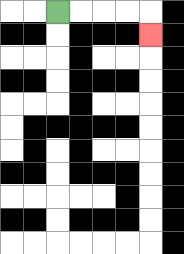{'start': '[2, 0]', 'end': '[6, 1]', 'path_directions': 'R,R,R,R,D', 'path_coordinates': '[[2, 0], [3, 0], [4, 0], [5, 0], [6, 0], [6, 1]]'}